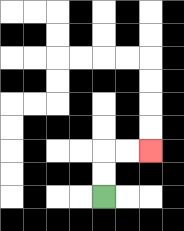{'start': '[4, 8]', 'end': '[6, 6]', 'path_directions': 'U,U,R,R', 'path_coordinates': '[[4, 8], [4, 7], [4, 6], [5, 6], [6, 6]]'}